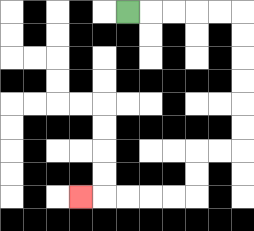{'start': '[5, 0]', 'end': '[3, 8]', 'path_directions': 'R,R,R,R,R,D,D,D,D,D,D,L,L,D,D,L,L,L,L,L', 'path_coordinates': '[[5, 0], [6, 0], [7, 0], [8, 0], [9, 0], [10, 0], [10, 1], [10, 2], [10, 3], [10, 4], [10, 5], [10, 6], [9, 6], [8, 6], [8, 7], [8, 8], [7, 8], [6, 8], [5, 8], [4, 8], [3, 8]]'}